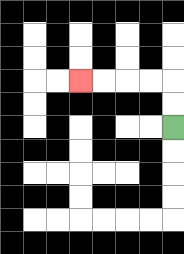{'start': '[7, 5]', 'end': '[3, 3]', 'path_directions': 'U,U,L,L,L,L', 'path_coordinates': '[[7, 5], [7, 4], [7, 3], [6, 3], [5, 3], [4, 3], [3, 3]]'}